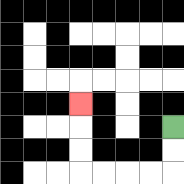{'start': '[7, 5]', 'end': '[3, 4]', 'path_directions': 'D,D,L,L,L,L,U,U,U', 'path_coordinates': '[[7, 5], [7, 6], [7, 7], [6, 7], [5, 7], [4, 7], [3, 7], [3, 6], [3, 5], [3, 4]]'}